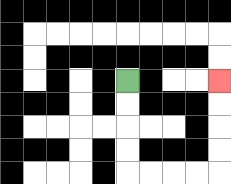{'start': '[5, 3]', 'end': '[9, 3]', 'path_directions': 'D,D,D,D,R,R,R,R,U,U,U,U', 'path_coordinates': '[[5, 3], [5, 4], [5, 5], [5, 6], [5, 7], [6, 7], [7, 7], [8, 7], [9, 7], [9, 6], [9, 5], [9, 4], [9, 3]]'}